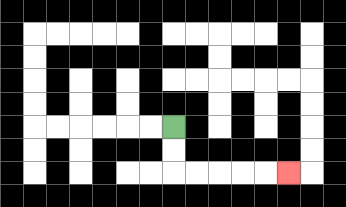{'start': '[7, 5]', 'end': '[12, 7]', 'path_directions': 'D,D,R,R,R,R,R', 'path_coordinates': '[[7, 5], [7, 6], [7, 7], [8, 7], [9, 7], [10, 7], [11, 7], [12, 7]]'}